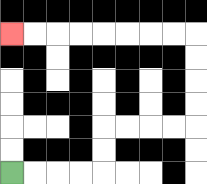{'start': '[0, 7]', 'end': '[0, 1]', 'path_directions': 'R,R,R,R,U,U,R,R,R,R,U,U,U,U,L,L,L,L,L,L,L,L', 'path_coordinates': '[[0, 7], [1, 7], [2, 7], [3, 7], [4, 7], [4, 6], [4, 5], [5, 5], [6, 5], [7, 5], [8, 5], [8, 4], [8, 3], [8, 2], [8, 1], [7, 1], [6, 1], [5, 1], [4, 1], [3, 1], [2, 1], [1, 1], [0, 1]]'}